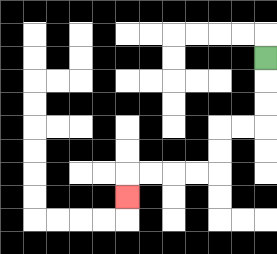{'start': '[11, 2]', 'end': '[5, 8]', 'path_directions': 'D,D,D,L,L,D,D,L,L,L,L,D', 'path_coordinates': '[[11, 2], [11, 3], [11, 4], [11, 5], [10, 5], [9, 5], [9, 6], [9, 7], [8, 7], [7, 7], [6, 7], [5, 7], [5, 8]]'}